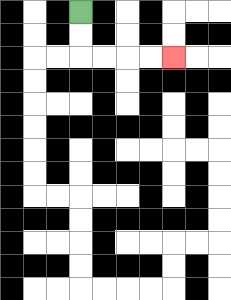{'start': '[3, 0]', 'end': '[7, 2]', 'path_directions': 'D,D,R,R,R,R', 'path_coordinates': '[[3, 0], [3, 1], [3, 2], [4, 2], [5, 2], [6, 2], [7, 2]]'}